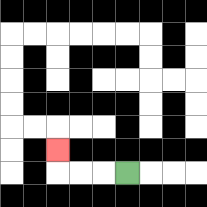{'start': '[5, 7]', 'end': '[2, 6]', 'path_directions': 'L,L,L,U', 'path_coordinates': '[[5, 7], [4, 7], [3, 7], [2, 7], [2, 6]]'}